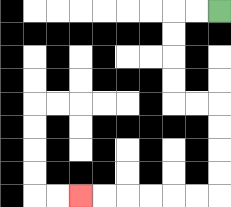{'start': '[9, 0]', 'end': '[3, 8]', 'path_directions': 'L,L,D,D,D,D,R,R,D,D,D,D,L,L,L,L,L,L', 'path_coordinates': '[[9, 0], [8, 0], [7, 0], [7, 1], [7, 2], [7, 3], [7, 4], [8, 4], [9, 4], [9, 5], [9, 6], [9, 7], [9, 8], [8, 8], [7, 8], [6, 8], [5, 8], [4, 8], [3, 8]]'}